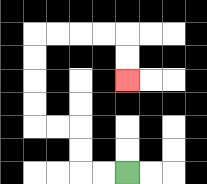{'start': '[5, 7]', 'end': '[5, 3]', 'path_directions': 'L,L,U,U,L,L,U,U,U,U,R,R,R,R,D,D', 'path_coordinates': '[[5, 7], [4, 7], [3, 7], [3, 6], [3, 5], [2, 5], [1, 5], [1, 4], [1, 3], [1, 2], [1, 1], [2, 1], [3, 1], [4, 1], [5, 1], [5, 2], [5, 3]]'}